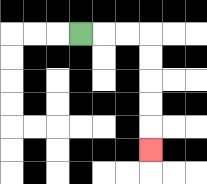{'start': '[3, 1]', 'end': '[6, 6]', 'path_directions': 'R,R,R,D,D,D,D,D', 'path_coordinates': '[[3, 1], [4, 1], [5, 1], [6, 1], [6, 2], [6, 3], [6, 4], [6, 5], [6, 6]]'}